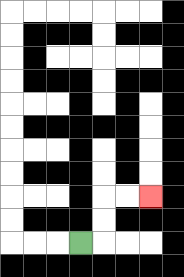{'start': '[3, 10]', 'end': '[6, 8]', 'path_directions': 'R,U,U,R,R', 'path_coordinates': '[[3, 10], [4, 10], [4, 9], [4, 8], [5, 8], [6, 8]]'}